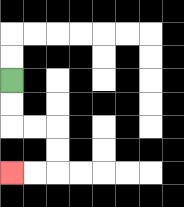{'start': '[0, 3]', 'end': '[0, 7]', 'path_directions': 'D,D,R,R,D,D,L,L', 'path_coordinates': '[[0, 3], [0, 4], [0, 5], [1, 5], [2, 5], [2, 6], [2, 7], [1, 7], [0, 7]]'}